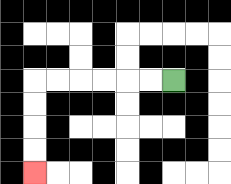{'start': '[7, 3]', 'end': '[1, 7]', 'path_directions': 'L,L,L,L,L,L,D,D,D,D', 'path_coordinates': '[[7, 3], [6, 3], [5, 3], [4, 3], [3, 3], [2, 3], [1, 3], [1, 4], [1, 5], [1, 6], [1, 7]]'}